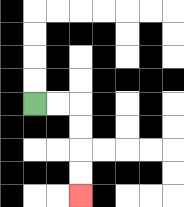{'start': '[1, 4]', 'end': '[3, 8]', 'path_directions': 'R,R,D,D,D,D', 'path_coordinates': '[[1, 4], [2, 4], [3, 4], [3, 5], [3, 6], [3, 7], [3, 8]]'}